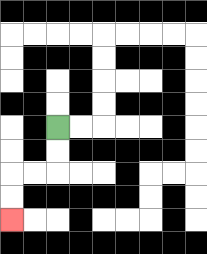{'start': '[2, 5]', 'end': '[0, 9]', 'path_directions': 'D,D,L,L,D,D', 'path_coordinates': '[[2, 5], [2, 6], [2, 7], [1, 7], [0, 7], [0, 8], [0, 9]]'}